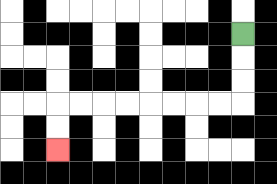{'start': '[10, 1]', 'end': '[2, 6]', 'path_directions': 'D,D,D,L,L,L,L,L,L,L,L,D,D', 'path_coordinates': '[[10, 1], [10, 2], [10, 3], [10, 4], [9, 4], [8, 4], [7, 4], [6, 4], [5, 4], [4, 4], [3, 4], [2, 4], [2, 5], [2, 6]]'}